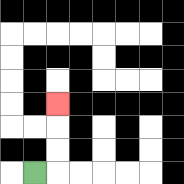{'start': '[1, 7]', 'end': '[2, 4]', 'path_directions': 'R,U,U,U', 'path_coordinates': '[[1, 7], [2, 7], [2, 6], [2, 5], [2, 4]]'}